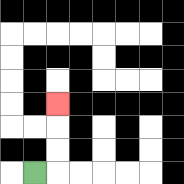{'start': '[1, 7]', 'end': '[2, 4]', 'path_directions': 'R,U,U,U', 'path_coordinates': '[[1, 7], [2, 7], [2, 6], [2, 5], [2, 4]]'}